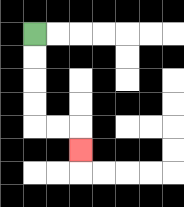{'start': '[1, 1]', 'end': '[3, 6]', 'path_directions': 'D,D,D,D,R,R,D', 'path_coordinates': '[[1, 1], [1, 2], [1, 3], [1, 4], [1, 5], [2, 5], [3, 5], [3, 6]]'}